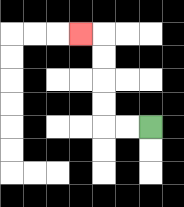{'start': '[6, 5]', 'end': '[3, 1]', 'path_directions': 'L,L,U,U,U,U,L', 'path_coordinates': '[[6, 5], [5, 5], [4, 5], [4, 4], [4, 3], [4, 2], [4, 1], [3, 1]]'}